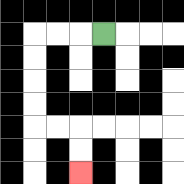{'start': '[4, 1]', 'end': '[3, 7]', 'path_directions': 'L,L,L,D,D,D,D,R,R,D,D', 'path_coordinates': '[[4, 1], [3, 1], [2, 1], [1, 1], [1, 2], [1, 3], [1, 4], [1, 5], [2, 5], [3, 5], [3, 6], [3, 7]]'}